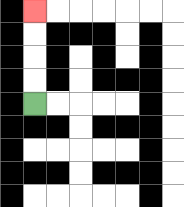{'start': '[1, 4]', 'end': '[1, 0]', 'path_directions': 'U,U,U,U', 'path_coordinates': '[[1, 4], [1, 3], [1, 2], [1, 1], [1, 0]]'}